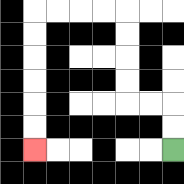{'start': '[7, 6]', 'end': '[1, 6]', 'path_directions': 'U,U,L,L,U,U,U,U,L,L,L,L,D,D,D,D,D,D', 'path_coordinates': '[[7, 6], [7, 5], [7, 4], [6, 4], [5, 4], [5, 3], [5, 2], [5, 1], [5, 0], [4, 0], [3, 0], [2, 0], [1, 0], [1, 1], [1, 2], [1, 3], [1, 4], [1, 5], [1, 6]]'}